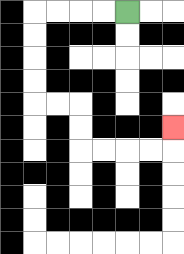{'start': '[5, 0]', 'end': '[7, 5]', 'path_directions': 'L,L,L,L,D,D,D,D,R,R,D,D,R,R,R,R,U', 'path_coordinates': '[[5, 0], [4, 0], [3, 0], [2, 0], [1, 0], [1, 1], [1, 2], [1, 3], [1, 4], [2, 4], [3, 4], [3, 5], [3, 6], [4, 6], [5, 6], [6, 6], [7, 6], [7, 5]]'}